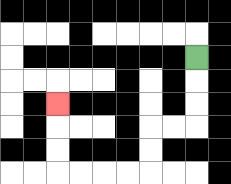{'start': '[8, 2]', 'end': '[2, 4]', 'path_directions': 'D,D,D,L,L,D,D,L,L,L,L,U,U,U', 'path_coordinates': '[[8, 2], [8, 3], [8, 4], [8, 5], [7, 5], [6, 5], [6, 6], [6, 7], [5, 7], [4, 7], [3, 7], [2, 7], [2, 6], [2, 5], [2, 4]]'}